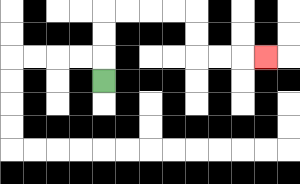{'start': '[4, 3]', 'end': '[11, 2]', 'path_directions': 'U,U,U,R,R,R,R,D,D,R,R,R', 'path_coordinates': '[[4, 3], [4, 2], [4, 1], [4, 0], [5, 0], [6, 0], [7, 0], [8, 0], [8, 1], [8, 2], [9, 2], [10, 2], [11, 2]]'}